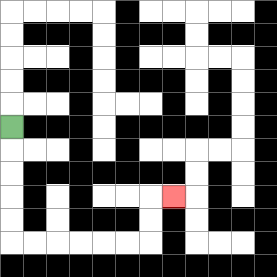{'start': '[0, 5]', 'end': '[7, 8]', 'path_directions': 'D,D,D,D,D,R,R,R,R,R,R,U,U,R', 'path_coordinates': '[[0, 5], [0, 6], [0, 7], [0, 8], [0, 9], [0, 10], [1, 10], [2, 10], [3, 10], [4, 10], [5, 10], [6, 10], [6, 9], [6, 8], [7, 8]]'}